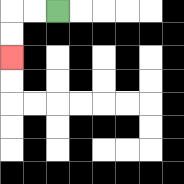{'start': '[2, 0]', 'end': '[0, 2]', 'path_directions': 'L,L,D,D', 'path_coordinates': '[[2, 0], [1, 0], [0, 0], [0, 1], [0, 2]]'}